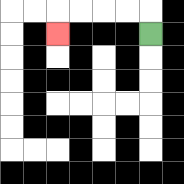{'start': '[6, 1]', 'end': '[2, 1]', 'path_directions': 'U,L,L,L,L,D', 'path_coordinates': '[[6, 1], [6, 0], [5, 0], [4, 0], [3, 0], [2, 0], [2, 1]]'}